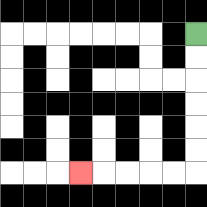{'start': '[8, 1]', 'end': '[3, 7]', 'path_directions': 'D,D,D,D,D,D,L,L,L,L,L', 'path_coordinates': '[[8, 1], [8, 2], [8, 3], [8, 4], [8, 5], [8, 6], [8, 7], [7, 7], [6, 7], [5, 7], [4, 7], [3, 7]]'}